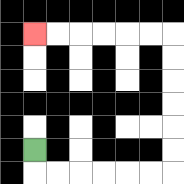{'start': '[1, 6]', 'end': '[1, 1]', 'path_directions': 'D,R,R,R,R,R,R,U,U,U,U,U,U,L,L,L,L,L,L', 'path_coordinates': '[[1, 6], [1, 7], [2, 7], [3, 7], [4, 7], [5, 7], [6, 7], [7, 7], [7, 6], [7, 5], [7, 4], [7, 3], [7, 2], [7, 1], [6, 1], [5, 1], [4, 1], [3, 1], [2, 1], [1, 1]]'}